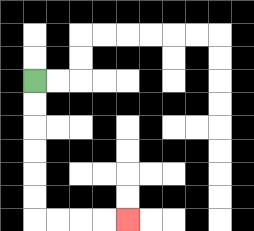{'start': '[1, 3]', 'end': '[5, 9]', 'path_directions': 'D,D,D,D,D,D,R,R,R,R', 'path_coordinates': '[[1, 3], [1, 4], [1, 5], [1, 6], [1, 7], [1, 8], [1, 9], [2, 9], [3, 9], [4, 9], [5, 9]]'}